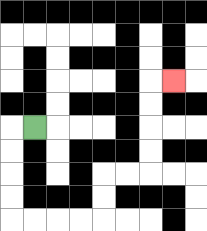{'start': '[1, 5]', 'end': '[7, 3]', 'path_directions': 'L,D,D,D,D,R,R,R,R,U,U,R,R,U,U,U,U,R', 'path_coordinates': '[[1, 5], [0, 5], [0, 6], [0, 7], [0, 8], [0, 9], [1, 9], [2, 9], [3, 9], [4, 9], [4, 8], [4, 7], [5, 7], [6, 7], [6, 6], [6, 5], [6, 4], [6, 3], [7, 3]]'}